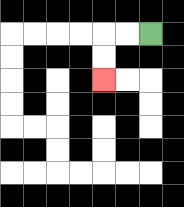{'start': '[6, 1]', 'end': '[4, 3]', 'path_directions': 'L,L,D,D', 'path_coordinates': '[[6, 1], [5, 1], [4, 1], [4, 2], [4, 3]]'}